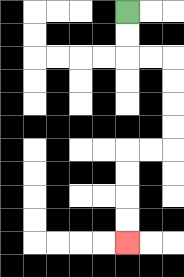{'start': '[5, 0]', 'end': '[5, 10]', 'path_directions': 'D,D,R,R,D,D,D,D,L,L,D,D,D,D', 'path_coordinates': '[[5, 0], [5, 1], [5, 2], [6, 2], [7, 2], [7, 3], [7, 4], [7, 5], [7, 6], [6, 6], [5, 6], [5, 7], [5, 8], [5, 9], [5, 10]]'}